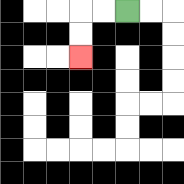{'start': '[5, 0]', 'end': '[3, 2]', 'path_directions': 'L,L,D,D', 'path_coordinates': '[[5, 0], [4, 0], [3, 0], [3, 1], [3, 2]]'}